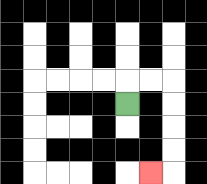{'start': '[5, 4]', 'end': '[6, 7]', 'path_directions': 'U,R,R,D,D,D,D,L', 'path_coordinates': '[[5, 4], [5, 3], [6, 3], [7, 3], [7, 4], [7, 5], [7, 6], [7, 7], [6, 7]]'}